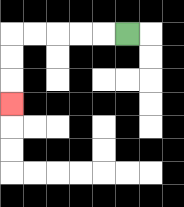{'start': '[5, 1]', 'end': '[0, 4]', 'path_directions': 'L,L,L,L,L,D,D,D', 'path_coordinates': '[[5, 1], [4, 1], [3, 1], [2, 1], [1, 1], [0, 1], [0, 2], [0, 3], [0, 4]]'}